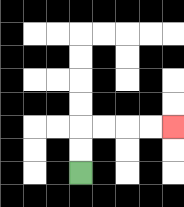{'start': '[3, 7]', 'end': '[7, 5]', 'path_directions': 'U,U,R,R,R,R', 'path_coordinates': '[[3, 7], [3, 6], [3, 5], [4, 5], [5, 5], [6, 5], [7, 5]]'}